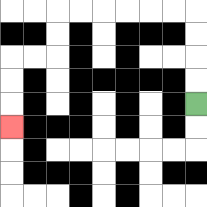{'start': '[8, 4]', 'end': '[0, 5]', 'path_directions': 'U,U,U,U,L,L,L,L,L,L,D,D,L,L,D,D,D', 'path_coordinates': '[[8, 4], [8, 3], [8, 2], [8, 1], [8, 0], [7, 0], [6, 0], [5, 0], [4, 0], [3, 0], [2, 0], [2, 1], [2, 2], [1, 2], [0, 2], [0, 3], [0, 4], [0, 5]]'}